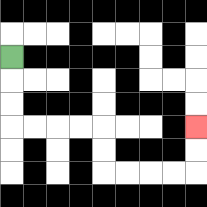{'start': '[0, 2]', 'end': '[8, 5]', 'path_directions': 'D,D,D,R,R,R,R,D,D,R,R,R,R,U,U', 'path_coordinates': '[[0, 2], [0, 3], [0, 4], [0, 5], [1, 5], [2, 5], [3, 5], [4, 5], [4, 6], [4, 7], [5, 7], [6, 7], [7, 7], [8, 7], [8, 6], [8, 5]]'}